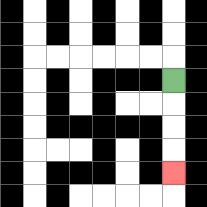{'start': '[7, 3]', 'end': '[7, 7]', 'path_directions': 'D,D,D,D', 'path_coordinates': '[[7, 3], [7, 4], [7, 5], [7, 6], [7, 7]]'}